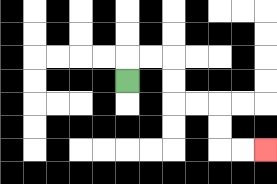{'start': '[5, 3]', 'end': '[11, 6]', 'path_directions': 'U,R,R,D,D,R,R,D,D,R,R', 'path_coordinates': '[[5, 3], [5, 2], [6, 2], [7, 2], [7, 3], [7, 4], [8, 4], [9, 4], [9, 5], [9, 6], [10, 6], [11, 6]]'}